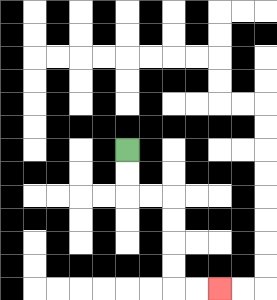{'start': '[5, 6]', 'end': '[9, 12]', 'path_directions': 'D,D,R,R,D,D,D,D,R,R', 'path_coordinates': '[[5, 6], [5, 7], [5, 8], [6, 8], [7, 8], [7, 9], [7, 10], [7, 11], [7, 12], [8, 12], [9, 12]]'}